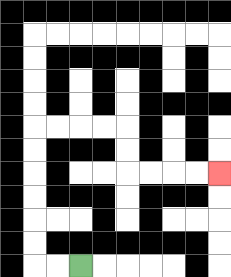{'start': '[3, 11]', 'end': '[9, 7]', 'path_directions': 'L,L,U,U,U,U,U,U,R,R,R,R,D,D,R,R,R,R', 'path_coordinates': '[[3, 11], [2, 11], [1, 11], [1, 10], [1, 9], [1, 8], [1, 7], [1, 6], [1, 5], [2, 5], [3, 5], [4, 5], [5, 5], [5, 6], [5, 7], [6, 7], [7, 7], [8, 7], [9, 7]]'}